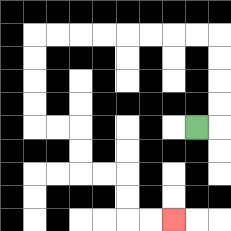{'start': '[8, 5]', 'end': '[7, 9]', 'path_directions': 'R,U,U,U,U,L,L,L,L,L,L,L,L,D,D,D,D,R,R,D,D,R,R,D,D,R,R', 'path_coordinates': '[[8, 5], [9, 5], [9, 4], [9, 3], [9, 2], [9, 1], [8, 1], [7, 1], [6, 1], [5, 1], [4, 1], [3, 1], [2, 1], [1, 1], [1, 2], [1, 3], [1, 4], [1, 5], [2, 5], [3, 5], [3, 6], [3, 7], [4, 7], [5, 7], [5, 8], [5, 9], [6, 9], [7, 9]]'}